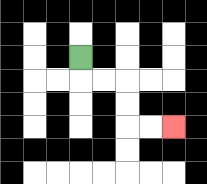{'start': '[3, 2]', 'end': '[7, 5]', 'path_directions': 'D,R,R,D,D,R,R', 'path_coordinates': '[[3, 2], [3, 3], [4, 3], [5, 3], [5, 4], [5, 5], [6, 5], [7, 5]]'}